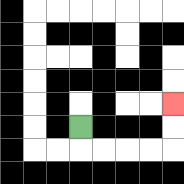{'start': '[3, 5]', 'end': '[7, 4]', 'path_directions': 'D,R,R,R,R,U,U', 'path_coordinates': '[[3, 5], [3, 6], [4, 6], [5, 6], [6, 6], [7, 6], [7, 5], [7, 4]]'}